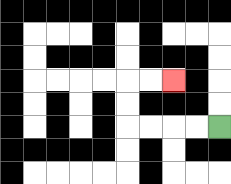{'start': '[9, 5]', 'end': '[7, 3]', 'path_directions': 'L,L,L,L,U,U,R,R', 'path_coordinates': '[[9, 5], [8, 5], [7, 5], [6, 5], [5, 5], [5, 4], [5, 3], [6, 3], [7, 3]]'}